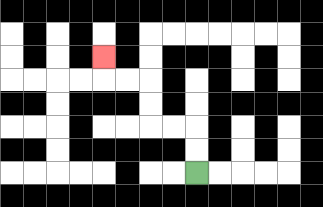{'start': '[8, 7]', 'end': '[4, 2]', 'path_directions': 'U,U,L,L,U,U,L,L,U', 'path_coordinates': '[[8, 7], [8, 6], [8, 5], [7, 5], [6, 5], [6, 4], [6, 3], [5, 3], [4, 3], [4, 2]]'}